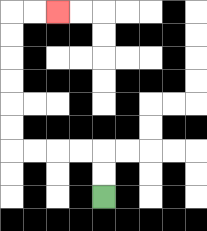{'start': '[4, 8]', 'end': '[2, 0]', 'path_directions': 'U,U,L,L,L,L,U,U,U,U,U,U,R,R', 'path_coordinates': '[[4, 8], [4, 7], [4, 6], [3, 6], [2, 6], [1, 6], [0, 6], [0, 5], [0, 4], [0, 3], [0, 2], [0, 1], [0, 0], [1, 0], [2, 0]]'}